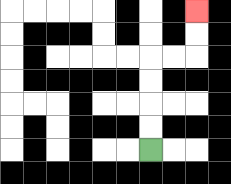{'start': '[6, 6]', 'end': '[8, 0]', 'path_directions': 'U,U,U,U,R,R,U,U', 'path_coordinates': '[[6, 6], [6, 5], [6, 4], [6, 3], [6, 2], [7, 2], [8, 2], [8, 1], [8, 0]]'}